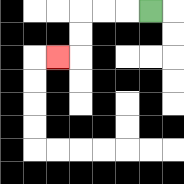{'start': '[6, 0]', 'end': '[2, 2]', 'path_directions': 'L,L,L,D,D,L', 'path_coordinates': '[[6, 0], [5, 0], [4, 0], [3, 0], [3, 1], [3, 2], [2, 2]]'}